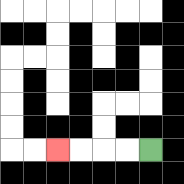{'start': '[6, 6]', 'end': '[2, 6]', 'path_directions': 'L,L,L,L', 'path_coordinates': '[[6, 6], [5, 6], [4, 6], [3, 6], [2, 6]]'}